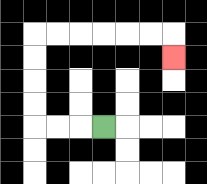{'start': '[4, 5]', 'end': '[7, 2]', 'path_directions': 'L,L,L,U,U,U,U,R,R,R,R,R,R,D', 'path_coordinates': '[[4, 5], [3, 5], [2, 5], [1, 5], [1, 4], [1, 3], [1, 2], [1, 1], [2, 1], [3, 1], [4, 1], [5, 1], [6, 1], [7, 1], [7, 2]]'}